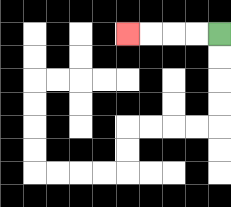{'start': '[9, 1]', 'end': '[5, 1]', 'path_directions': 'L,L,L,L', 'path_coordinates': '[[9, 1], [8, 1], [7, 1], [6, 1], [5, 1]]'}